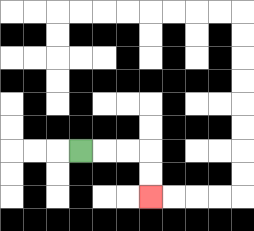{'start': '[3, 6]', 'end': '[6, 8]', 'path_directions': 'R,R,R,D,D', 'path_coordinates': '[[3, 6], [4, 6], [5, 6], [6, 6], [6, 7], [6, 8]]'}